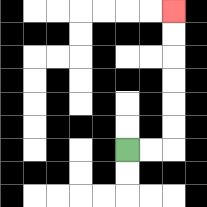{'start': '[5, 6]', 'end': '[7, 0]', 'path_directions': 'R,R,U,U,U,U,U,U', 'path_coordinates': '[[5, 6], [6, 6], [7, 6], [7, 5], [7, 4], [7, 3], [7, 2], [7, 1], [7, 0]]'}